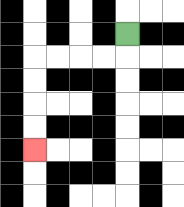{'start': '[5, 1]', 'end': '[1, 6]', 'path_directions': 'D,L,L,L,L,D,D,D,D', 'path_coordinates': '[[5, 1], [5, 2], [4, 2], [3, 2], [2, 2], [1, 2], [1, 3], [1, 4], [1, 5], [1, 6]]'}